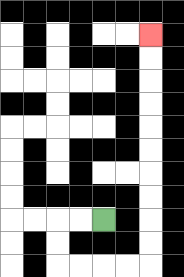{'start': '[4, 9]', 'end': '[6, 1]', 'path_directions': 'L,L,D,D,R,R,R,R,U,U,U,U,U,U,U,U,U,U', 'path_coordinates': '[[4, 9], [3, 9], [2, 9], [2, 10], [2, 11], [3, 11], [4, 11], [5, 11], [6, 11], [6, 10], [6, 9], [6, 8], [6, 7], [6, 6], [6, 5], [6, 4], [6, 3], [6, 2], [6, 1]]'}